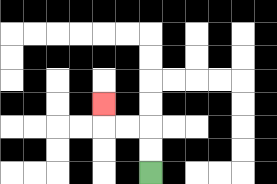{'start': '[6, 7]', 'end': '[4, 4]', 'path_directions': 'U,U,L,L,U', 'path_coordinates': '[[6, 7], [6, 6], [6, 5], [5, 5], [4, 5], [4, 4]]'}